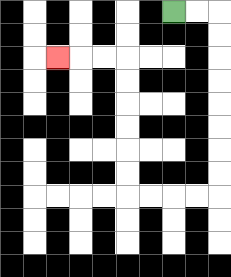{'start': '[7, 0]', 'end': '[2, 2]', 'path_directions': 'R,R,D,D,D,D,D,D,D,D,L,L,L,L,U,U,U,U,U,U,L,L,L', 'path_coordinates': '[[7, 0], [8, 0], [9, 0], [9, 1], [9, 2], [9, 3], [9, 4], [9, 5], [9, 6], [9, 7], [9, 8], [8, 8], [7, 8], [6, 8], [5, 8], [5, 7], [5, 6], [5, 5], [5, 4], [5, 3], [5, 2], [4, 2], [3, 2], [2, 2]]'}